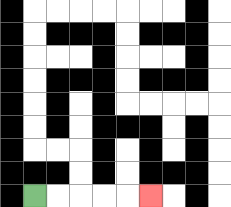{'start': '[1, 8]', 'end': '[6, 8]', 'path_directions': 'R,R,R,R,R', 'path_coordinates': '[[1, 8], [2, 8], [3, 8], [4, 8], [5, 8], [6, 8]]'}